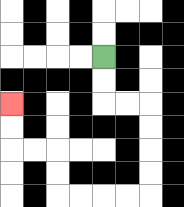{'start': '[4, 2]', 'end': '[0, 4]', 'path_directions': 'D,D,R,R,D,D,D,D,L,L,L,L,U,U,L,L,U,U', 'path_coordinates': '[[4, 2], [4, 3], [4, 4], [5, 4], [6, 4], [6, 5], [6, 6], [6, 7], [6, 8], [5, 8], [4, 8], [3, 8], [2, 8], [2, 7], [2, 6], [1, 6], [0, 6], [0, 5], [0, 4]]'}